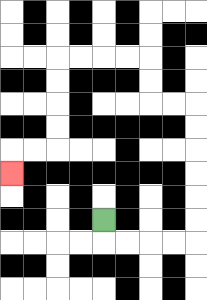{'start': '[4, 9]', 'end': '[0, 7]', 'path_directions': 'D,R,R,R,R,U,U,U,U,U,U,L,L,U,U,L,L,L,L,D,D,D,D,L,L,D', 'path_coordinates': '[[4, 9], [4, 10], [5, 10], [6, 10], [7, 10], [8, 10], [8, 9], [8, 8], [8, 7], [8, 6], [8, 5], [8, 4], [7, 4], [6, 4], [6, 3], [6, 2], [5, 2], [4, 2], [3, 2], [2, 2], [2, 3], [2, 4], [2, 5], [2, 6], [1, 6], [0, 6], [0, 7]]'}